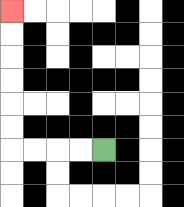{'start': '[4, 6]', 'end': '[0, 0]', 'path_directions': 'L,L,L,L,U,U,U,U,U,U', 'path_coordinates': '[[4, 6], [3, 6], [2, 6], [1, 6], [0, 6], [0, 5], [0, 4], [0, 3], [0, 2], [0, 1], [0, 0]]'}